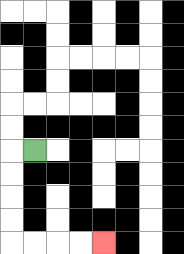{'start': '[1, 6]', 'end': '[4, 10]', 'path_directions': 'L,D,D,D,D,R,R,R,R', 'path_coordinates': '[[1, 6], [0, 6], [0, 7], [0, 8], [0, 9], [0, 10], [1, 10], [2, 10], [3, 10], [4, 10]]'}